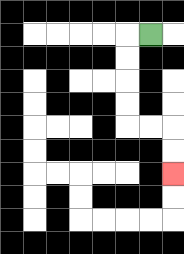{'start': '[6, 1]', 'end': '[7, 7]', 'path_directions': 'L,D,D,D,D,R,R,D,D', 'path_coordinates': '[[6, 1], [5, 1], [5, 2], [5, 3], [5, 4], [5, 5], [6, 5], [7, 5], [7, 6], [7, 7]]'}